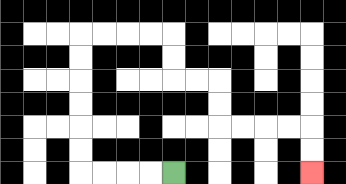{'start': '[7, 7]', 'end': '[13, 7]', 'path_directions': 'L,L,L,L,U,U,U,U,U,U,R,R,R,R,D,D,R,R,D,D,R,R,R,R,D,D', 'path_coordinates': '[[7, 7], [6, 7], [5, 7], [4, 7], [3, 7], [3, 6], [3, 5], [3, 4], [3, 3], [3, 2], [3, 1], [4, 1], [5, 1], [6, 1], [7, 1], [7, 2], [7, 3], [8, 3], [9, 3], [9, 4], [9, 5], [10, 5], [11, 5], [12, 5], [13, 5], [13, 6], [13, 7]]'}